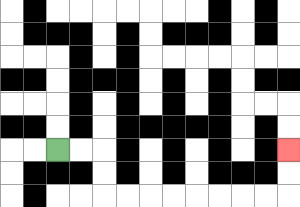{'start': '[2, 6]', 'end': '[12, 6]', 'path_directions': 'R,R,D,D,R,R,R,R,R,R,R,R,U,U', 'path_coordinates': '[[2, 6], [3, 6], [4, 6], [4, 7], [4, 8], [5, 8], [6, 8], [7, 8], [8, 8], [9, 8], [10, 8], [11, 8], [12, 8], [12, 7], [12, 6]]'}